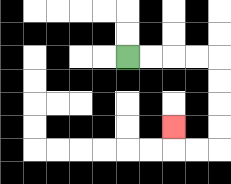{'start': '[5, 2]', 'end': '[7, 5]', 'path_directions': 'R,R,R,R,D,D,D,D,L,L,U', 'path_coordinates': '[[5, 2], [6, 2], [7, 2], [8, 2], [9, 2], [9, 3], [9, 4], [9, 5], [9, 6], [8, 6], [7, 6], [7, 5]]'}